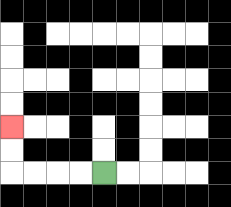{'start': '[4, 7]', 'end': '[0, 5]', 'path_directions': 'L,L,L,L,U,U', 'path_coordinates': '[[4, 7], [3, 7], [2, 7], [1, 7], [0, 7], [0, 6], [0, 5]]'}